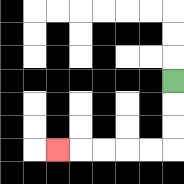{'start': '[7, 3]', 'end': '[2, 6]', 'path_directions': 'D,D,D,L,L,L,L,L', 'path_coordinates': '[[7, 3], [7, 4], [7, 5], [7, 6], [6, 6], [5, 6], [4, 6], [3, 6], [2, 6]]'}